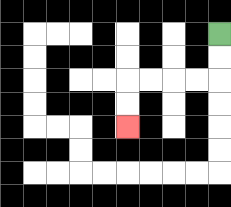{'start': '[9, 1]', 'end': '[5, 5]', 'path_directions': 'D,D,L,L,L,L,D,D', 'path_coordinates': '[[9, 1], [9, 2], [9, 3], [8, 3], [7, 3], [6, 3], [5, 3], [5, 4], [5, 5]]'}